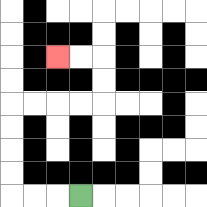{'start': '[3, 8]', 'end': '[2, 2]', 'path_directions': 'L,L,L,U,U,U,U,R,R,R,R,U,U,L,L', 'path_coordinates': '[[3, 8], [2, 8], [1, 8], [0, 8], [0, 7], [0, 6], [0, 5], [0, 4], [1, 4], [2, 4], [3, 4], [4, 4], [4, 3], [4, 2], [3, 2], [2, 2]]'}